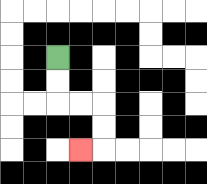{'start': '[2, 2]', 'end': '[3, 6]', 'path_directions': 'D,D,R,R,D,D,L', 'path_coordinates': '[[2, 2], [2, 3], [2, 4], [3, 4], [4, 4], [4, 5], [4, 6], [3, 6]]'}